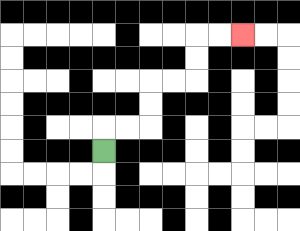{'start': '[4, 6]', 'end': '[10, 1]', 'path_directions': 'U,R,R,U,U,R,R,U,U,R,R', 'path_coordinates': '[[4, 6], [4, 5], [5, 5], [6, 5], [6, 4], [6, 3], [7, 3], [8, 3], [8, 2], [8, 1], [9, 1], [10, 1]]'}